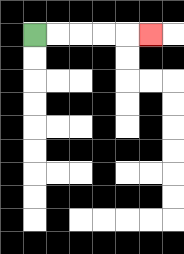{'start': '[1, 1]', 'end': '[6, 1]', 'path_directions': 'R,R,R,R,R', 'path_coordinates': '[[1, 1], [2, 1], [3, 1], [4, 1], [5, 1], [6, 1]]'}